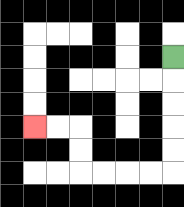{'start': '[7, 2]', 'end': '[1, 5]', 'path_directions': 'D,D,D,D,D,L,L,L,L,U,U,L,L', 'path_coordinates': '[[7, 2], [7, 3], [7, 4], [7, 5], [7, 6], [7, 7], [6, 7], [5, 7], [4, 7], [3, 7], [3, 6], [3, 5], [2, 5], [1, 5]]'}